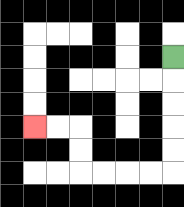{'start': '[7, 2]', 'end': '[1, 5]', 'path_directions': 'D,D,D,D,D,L,L,L,L,U,U,L,L', 'path_coordinates': '[[7, 2], [7, 3], [7, 4], [7, 5], [7, 6], [7, 7], [6, 7], [5, 7], [4, 7], [3, 7], [3, 6], [3, 5], [2, 5], [1, 5]]'}